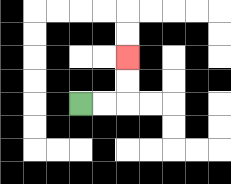{'start': '[3, 4]', 'end': '[5, 2]', 'path_directions': 'R,R,U,U', 'path_coordinates': '[[3, 4], [4, 4], [5, 4], [5, 3], [5, 2]]'}